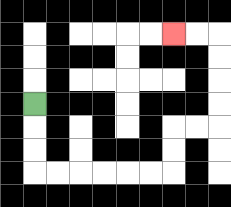{'start': '[1, 4]', 'end': '[7, 1]', 'path_directions': 'D,D,D,R,R,R,R,R,R,U,U,R,R,U,U,U,U,L,L', 'path_coordinates': '[[1, 4], [1, 5], [1, 6], [1, 7], [2, 7], [3, 7], [4, 7], [5, 7], [6, 7], [7, 7], [7, 6], [7, 5], [8, 5], [9, 5], [9, 4], [9, 3], [9, 2], [9, 1], [8, 1], [7, 1]]'}